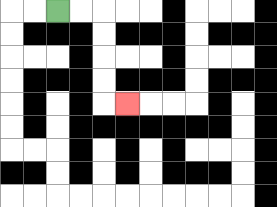{'start': '[2, 0]', 'end': '[5, 4]', 'path_directions': 'R,R,D,D,D,D,R', 'path_coordinates': '[[2, 0], [3, 0], [4, 0], [4, 1], [4, 2], [4, 3], [4, 4], [5, 4]]'}